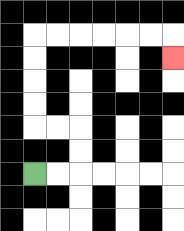{'start': '[1, 7]', 'end': '[7, 2]', 'path_directions': 'R,R,U,U,L,L,U,U,U,U,R,R,R,R,R,R,D', 'path_coordinates': '[[1, 7], [2, 7], [3, 7], [3, 6], [3, 5], [2, 5], [1, 5], [1, 4], [1, 3], [1, 2], [1, 1], [2, 1], [3, 1], [4, 1], [5, 1], [6, 1], [7, 1], [7, 2]]'}